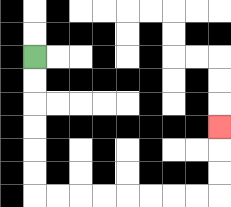{'start': '[1, 2]', 'end': '[9, 5]', 'path_directions': 'D,D,D,D,D,D,R,R,R,R,R,R,R,R,U,U,U', 'path_coordinates': '[[1, 2], [1, 3], [1, 4], [1, 5], [1, 6], [1, 7], [1, 8], [2, 8], [3, 8], [4, 8], [5, 8], [6, 8], [7, 8], [8, 8], [9, 8], [9, 7], [9, 6], [9, 5]]'}